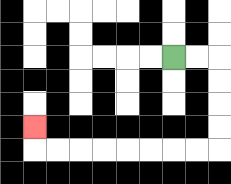{'start': '[7, 2]', 'end': '[1, 5]', 'path_directions': 'R,R,D,D,D,D,L,L,L,L,L,L,L,L,U', 'path_coordinates': '[[7, 2], [8, 2], [9, 2], [9, 3], [9, 4], [9, 5], [9, 6], [8, 6], [7, 6], [6, 6], [5, 6], [4, 6], [3, 6], [2, 6], [1, 6], [1, 5]]'}